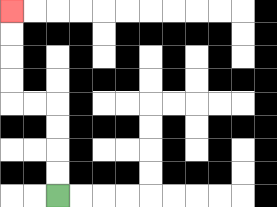{'start': '[2, 8]', 'end': '[0, 0]', 'path_directions': 'U,U,U,U,L,L,U,U,U,U', 'path_coordinates': '[[2, 8], [2, 7], [2, 6], [2, 5], [2, 4], [1, 4], [0, 4], [0, 3], [0, 2], [0, 1], [0, 0]]'}